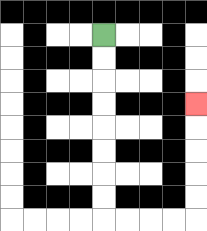{'start': '[4, 1]', 'end': '[8, 4]', 'path_directions': 'D,D,D,D,D,D,D,D,R,R,R,R,U,U,U,U,U', 'path_coordinates': '[[4, 1], [4, 2], [4, 3], [4, 4], [4, 5], [4, 6], [4, 7], [4, 8], [4, 9], [5, 9], [6, 9], [7, 9], [8, 9], [8, 8], [8, 7], [8, 6], [8, 5], [8, 4]]'}